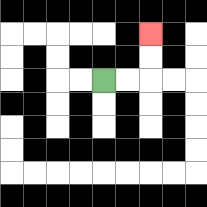{'start': '[4, 3]', 'end': '[6, 1]', 'path_directions': 'R,R,U,U', 'path_coordinates': '[[4, 3], [5, 3], [6, 3], [6, 2], [6, 1]]'}